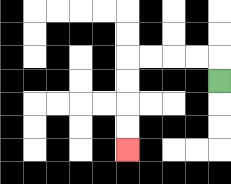{'start': '[9, 3]', 'end': '[5, 6]', 'path_directions': 'U,L,L,L,L,D,D,D,D', 'path_coordinates': '[[9, 3], [9, 2], [8, 2], [7, 2], [6, 2], [5, 2], [5, 3], [5, 4], [5, 5], [5, 6]]'}